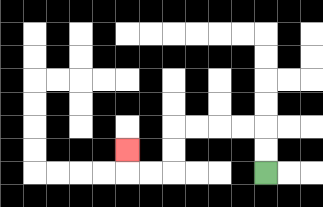{'start': '[11, 7]', 'end': '[5, 6]', 'path_directions': 'U,U,L,L,L,L,D,D,L,L,U', 'path_coordinates': '[[11, 7], [11, 6], [11, 5], [10, 5], [9, 5], [8, 5], [7, 5], [7, 6], [7, 7], [6, 7], [5, 7], [5, 6]]'}